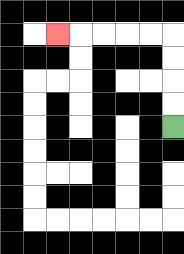{'start': '[7, 5]', 'end': '[2, 1]', 'path_directions': 'U,U,U,U,L,L,L,L,L', 'path_coordinates': '[[7, 5], [7, 4], [7, 3], [7, 2], [7, 1], [6, 1], [5, 1], [4, 1], [3, 1], [2, 1]]'}